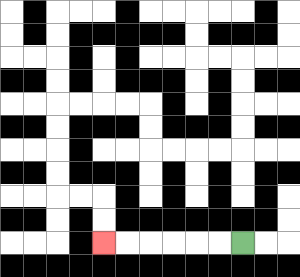{'start': '[10, 10]', 'end': '[4, 10]', 'path_directions': 'L,L,L,L,L,L', 'path_coordinates': '[[10, 10], [9, 10], [8, 10], [7, 10], [6, 10], [5, 10], [4, 10]]'}